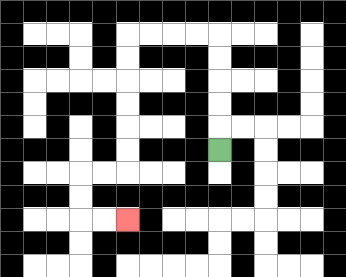{'start': '[9, 6]', 'end': '[5, 9]', 'path_directions': 'U,U,U,U,U,L,L,L,L,D,D,D,D,D,D,L,L,D,D,R,R', 'path_coordinates': '[[9, 6], [9, 5], [9, 4], [9, 3], [9, 2], [9, 1], [8, 1], [7, 1], [6, 1], [5, 1], [5, 2], [5, 3], [5, 4], [5, 5], [5, 6], [5, 7], [4, 7], [3, 7], [3, 8], [3, 9], [4, 9], [5, 9]]'}